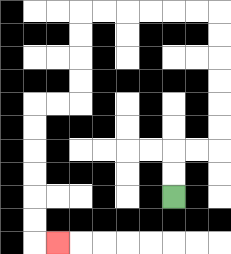{'start': '[7, 8]', 'end': '[2, 10]', 'path_directions': 'U,U,R,R,U,U,U,U,U,U,L,L,L,L,L,L,D,D,D,D,L,L,D,D,D,D,D,D,R', 'path_coordinates': '[[7, 8], [7, 7], [7, 6], [8, 6], [9, 6], [9, 5], [9, 4], [9, 3], [9, 2], [9, 1], [9, 0], [8, 0], [7, 0], [6, 0], [5, 0], [4, 0], [3, 0], [3, 1], [3, 2], [3, 3], [3, 4], [2, 4], [1, 4], [1, 5], [1, 6], [1, 7], [1, 8], [1, 9], [1, 10], [2, 10]]'}